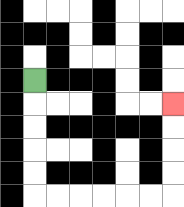{'start': '[1, 3]', 'end': '[7, 4]', 'path_directions': 'D,D,D,D,D,R,R,R,R,R,R,U,U,U,U', 'path_coordinates': '[[1, 3], [1, 4], [1, 5], [1, 6], [1, 7], [1, 8], [2, 8], [3, 8], [4, 8], [5, 8], [6, 8], [7, 8], [7, 7], [7, 6], [7, 5], [7, 4]]'}